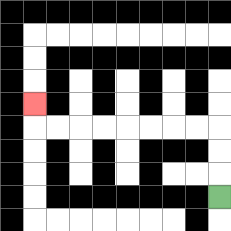{'start': '[9, 8]', 'end': '[1, 4]', 'path_directions': 'U,U,U,L,L,L,L,L,L,L,L,U', 'path_coordinates': '[[9, 8], [9, 7], [9, 6], [9, 5], [8, 5], [7, 5], [6, 5], [5, 5], [4, 5], [3, 5], [2, 5], [1, 5], [1, 4]]'}